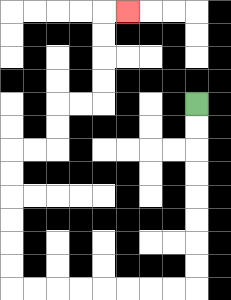{'start': '[8, 4]', 'end': '[5, 0]', 'path_directions': 'D,D,D,D,D,D,D,D,L,L,L,L,L,L,L,L,U,U,U,U,U,U,R,R,U,U,R,R,U,U,U,U,R', 'path_coordinates': '[[8, 4], [8, 5], [8, 6], [8, 7], [8, 8], [8, 9], [8, 10], [8, 11], [8, 12], [7, 12], [6, 12], [5, 12], [4, 12], [3, 12], [2, 12], [1, 12], [0, 12], [0, 11], [0, 10], [0, 9], [0, 8], [0, 7], [0, 6], [1, 6], [2, 6], [2, 5], [2, 4], [3, 4], [4, 4], [4, 3], [4, 2], [4, 1], [4, 0], [5, 0]]'}